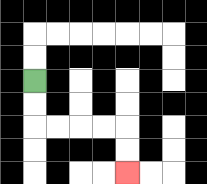{'start': '[1, 3]', 'end': '[5, 7]', 'path_directions': 'D,D,R,R,R,R,D,D', 'path_coordinates': '[[1, 3], [1, 4], [1, 5], [2, 5], [3, 5], [4, 5], [5, 5], [5, 6], [5, 7]]'}